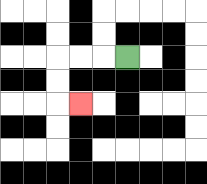{'start': '[5, 2]', 'end': '[3, 4]', 'path_directions': 'L,L,L,D,D,R', 'path_coordinates': '[[5, 2], [4, 2], [3, 2], [2, 2], [2, 3], [2, 4], [3, 4]]'}